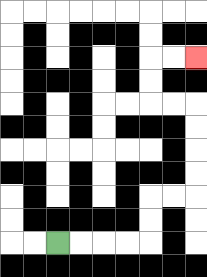{'start': '[2, 10]', 'end': '[8, 2]', 'path_directions': 'R,R,R,R,U,U,R,R,U,U,U,U,L,L,U,U,R,R', 'path_coordinates': '[[2, 10], [3, 10], [4, 10], [5, 10], [6, 10], [6, 9], [6, 8], [7, 8], [8, 8], [8, 7], [8, 6], [8, 5], [8, 4], [7, 4], [6, 4], [6, 3], [6, 2], [7, 2], [8, 2]]'}